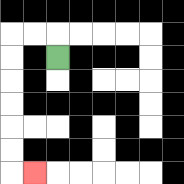{'start': '[2, 2]', 'end': '[1, 7]', 'path_directions': 'U,L,L,D,D,D,D,D,D,R', 'path_coordinates': '[[2, 2], [2, 1], [1, 1], [0, 1], [0, 2], [0, 3], [0, 4], [0, 5], [0, 6], [0, 7], [1, 7]]'}